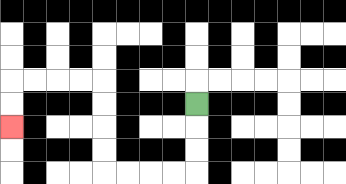{'start': '[8, 4]', 'end': '[0, 5]', 'path_directions': 'D,D,D,L,L,L,L,U,U,U,U,L,L,L,L,D,D', 'path_coordinates': '[[8, 4], [8, 5], [8, 6], [8, 7], [7, 7], [6, 7], [5, 7], [4, 7], [4, 6], [4, 5], [4, 4], [4, 3], [3, 3], [2, 3], [1, 3], [0, 3], [0, 4], [0, 5]]'}